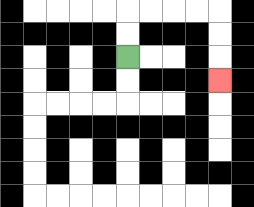{'start': '[5, 2]', 'end': '[9, 3]', 'path_directions': 'U,U,R,R,R,R,D,D,D', 'path_coordinates': '[[5, 2], [5, 1], [5, 0], [6, 0], [7, 0], [8, 0], [9, 0], [9, 1], [9, 2], [9, 3]]'}